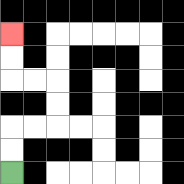{'start': '[0, 7]', 'end': '[0, 1]', 'path_directions': 'U,U,R,R,U,U,L,L,U,U', 'path_coordinates': '[[0, 7], [0, 6], [0, 5], [1, 5], [2, 5], [2, 4], [2, 3], [1, 3], [0, 3], [0, 2], [0, 1]]'}